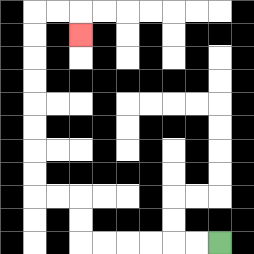{'start': '[9, 10]', 'end': '[3, 1]', 'path_directions': 'L,L,L,L,L,L,U,U,L,L,U,U,U,U,U,U,U,U,R,R,D', 'path_coordinates': '[[9, 10], [8, 10], [7, 10], [6, 10], [5, 10], [4, 10], [3, 10], [3, 9], [3, 8], [2, 8], [1, 8], [1, 7], [1, 6], [1, 5], [1, 4], [1, 3], [1, 2], [1, 1], [1, 0], [2, 0], [3, 0], [3, 1]]'}